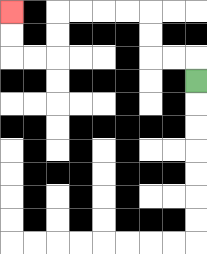{'start': '[8, 3]', 'end': '[0, 0]', 'path_directions': 'U,L,L,U,U,L,L,L,L,D,D,L,L,U,U', 'path_coordinates': '[[8, 3], [8, 2], [7, 2], [6, 2], [6, 1], [6, 0], [5, 0], [4, 0], [3, 0], [2, 0], [2, 1], [2, 2], [1, 2], [0, 2], [0, 1], [0, 0]]'}